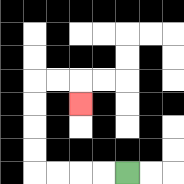{'start': '[5, 7]', 'end': '[3, 4]', 'path_directions': 'L,L,L,L,U,U,U,U,R,R,D', 'path_coordinates': '[[5, 7], [4, 7], [3, 7], [2, 7], [1, 7], [1, 6], [1, 5], [1, 4], [1, 3], [2, 3], [3, 3], [3, 4]]'}